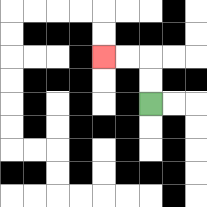{'start': '[6, 4]', 'end': '[4, 2]', 'path_directions': 'U,U,L,L', 'path_coordinates': '[[6, 4], [6, 3], [6, 2], [5, 2], [4, 2]]'}